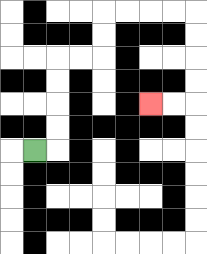{'start': '[1, 6]', 'end': '[6, 4]', 'path_directions': 'R,U,U,U,U,R,R,U,U,R,R,R,R,D,D,D,D,L,L', 'path_coordinates': '[[1, 6], [2, 6], [2, 5], [2, 4], [2, 3], [2, 2], [3, 2], [4, 2], [4, 1], [4, 0], [5, 0], [6, 0], [7, 0], [8, 0], [8, 1], [8, 2], [8, 3], [8, 4], [7, 4], [6, 4]]'}